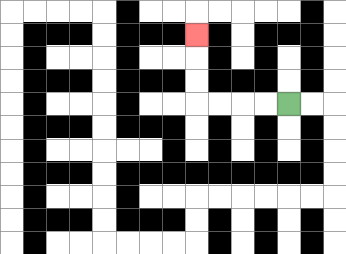{'start': '[12, 4]', 'end': '[8, 1]', 'path_directions': 'L,L,L,L,U,U,U', 'path_coordinates': '[[12, 4], [11, 4], [10, 4], [9, 4], [8, 4], [8, 3], [8, 2], [8, 1]]'}